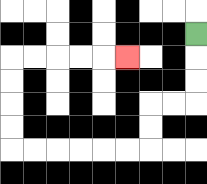{'start': '[8, 1]', 'end': '[5, 2]', 'path_directions': 'D,D,D,L,L,D,D,L,L,L,L,L,L,U,U,U,U,R,R,R,R,R', 'path_coordinates': '[[8, 1], [8, 2], [8, 3], [8, 4], [7, 4], [6, 4], [6, 5], [6, 6], [5, 6], [4, 6], [3, 6], [2, 6], [1, 6], [0, 6], [0, 5], [0, 4], [0, 3], [0, 2], [1, 2], [2, 2], [3, 2], [4, 2], [5, 2]]'}